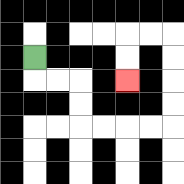{'start': '[1, 2]', 'end': '[5, 3]', 'path_directions': 'D,R,R,D,D,R,R,R,R,U,U,U,U,L,L,D,D', 'path_coordinates': '[[1, 2], [1, 3], [2, 3], [3, 3], [3, 4], [3, 5], [4, 5], [5, 5], [6, 5], [7, 5], [7, 4], [7, 3], [7, 2], [7, 1], [6, 1], [5, 1], [5, 2], [5, 3]]'}